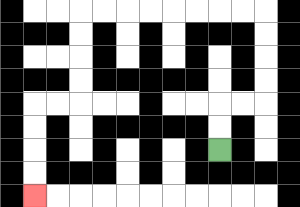{'start': '[9, 6]', 'end': '[1, 8]', 'path_directions': 'U,U,R,R,U,U,U,U,L,L,L,L,L,L,L,L,D,D,D,D,L,L,D,D,D,D', 'path_coordinates': '[[9, 6], [9, 5], [9, 4], [10, 4], [11, 4], [11, 3], [11, 2], [11, 1], [11, 0], [10, 0], [9, 0], [8, 0], [7, 0], [6, 0], [5, 0], [4, 0], [3, 0], [3, 1], [3, 2], [3, 3], [3, 4], [2, 4], [1, 4], [1, 5], [1, 6], [1, 7], [1, 8]]'}